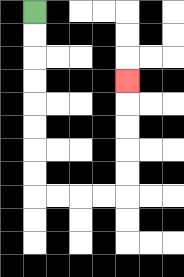{'start': '[1, 0]', 'end': '[5, 3]', 'path_directions': 'D,D,D,D,D,D,D,D,R,R,R,R,U,U,U,U,U', 'path_coordinates': '[[1, 0], [1, 1], [1, 2], [1, 3], [1, 4], [1, 5], [1, 6], [1, 7], [1, 8], [2, 8], [3, 8], [4, 8], [5, 8], [5, 7], [5, 6], [5, 5], [5, 4], [5, 3]]'}